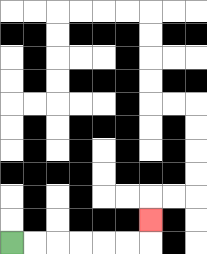{'start': '[0, 10]', 'end': '[6, 9]', 'path_directions': 'R,R,R,R,R,R,U', 'path_coordinates': '[[0, 10], [1, 10], [2, 10], [3, 10], [4, 10], [5, 10], [6, 10], [6, 9]]'}